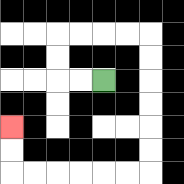{'start': '[4, 3]', 'end': '[0, 5]', 'path_directions': 'L,L,U,U,R,R,R,R,D,D,D,D,D,D,L,L,L,L,L,L,U,U', 'path_coordinates': '[[4, 3], [3, 3], [2, 3], [2, 2], [2, 1], [3, 1], [4, 1], [5, 1], [6, 1], [6, 2], [6, 3], [6, 4], [6, 5], [6, 6], [6, 7], [5, 7], [4, 7], [3, 7], [2, 7], [1, 7], [0, 7], [0, 6], [0, 5]]'}